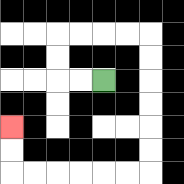{'start': '[4, 3]', 'end': '[0, 5]', 'path_directions': 'L,L,U,U,R,R,R,R,D,D,D,D,D,D,L,L,L,L,L,L,U,U', 'path_coordinates': '[[4, 3], [3, 3], [2, 3], [2, 2], [2, 1], [3, 1], [4, 1], [5, 1], [6, 1], [6, 2], [6, 3], [6, 4], [6, 5], [6, 6], [6, 7], [5, 7], [4, 7], [3, 7], [2, 7], [1, 7], [0, 7], [0, 6], [0, 5]]'}